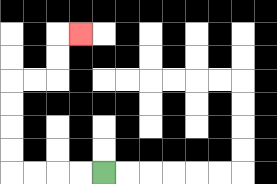{'start': '[4, 7]', 'end': '[3, 1]', 'path_directions': 'L,L,L,L,U,U,U,U,R,R,U,U,R', 'path_coordinates': '[[4, 7], [3, 7], [2, 7], [1, 7], [0, 7], [0, 6], [0, 5], [0, 4], [0, 3], [1, 3], [2, 3], [2, 2], [2, 1], [3, 1]]'}